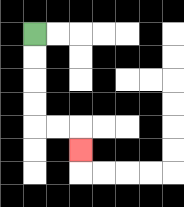{'start': '[1, 1]', 'end': '[3, 6]', 'path_directions': 'D,D,D,D,R,R,D', 'path_coordinates': '[[1, 1], [1, 2], [1, 3], [1, 4], [1, 5], [2, 5], [3, 5], [3, 6]]'}